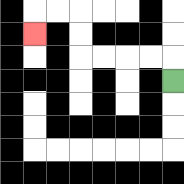{'start': '[7, 3]', 'end': '[1, 1]', 'path_directions': 'U,L,L,L,L,U,U,L,L,D', 'path_coordinates': '[[7, 3], [7, 2], [6, 2], [5, 2], [4, 2], [3, 2], [3, 1], [3, 0], [2, 0], [1, 0], [1, 1]]'}